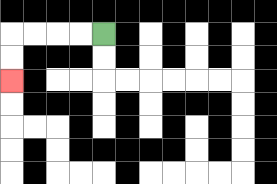{'start': '[4, 1]', 'end': '[0, 3]', 'path_directions': 'L,L,L,L,D,D', 'path_coordinates': '[[4, 1], [3, 1], [2, 1], [1, 1], [0, 1], [0, 2], [0, 3]]'}